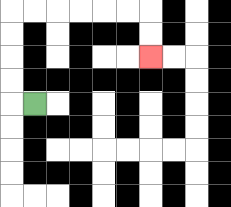{'start': '[1, 4]', 'end': '[6, 2]', 'path_directions': 'L,U,U,U,U,R,R,R,R,R,R,D,D', 'path_coordinates': '[[1, 4], [0, 4], [0, 3], [0, 2], [0, 1], [0, 0], [1, 0], [2, 0], [3, 0], [4, 0], [5, 0], [6, 0], [6, 1], [6, 2]]'}